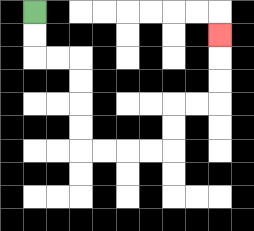{'start': '[1, 0]', 'end': '[9, 1]', 'path_directions': 'D,D,R,R,D,D,D,D,R,R,R,R,U,U,R,R,U,U,U', 'path_coordinates': '[[1, 0], [1, 1], [1, 2], [2, 2], [3, 2], [3, 3], [3, 4], [3, 5], [3, 6], [4, 6], [5, 6], [6, 6], [7, 6], [7, 5], [7, 4], [8, 4], [9, 4], [9, 3], [9, 2], [9, 1]]'}